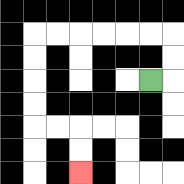{'start': '[6, 3]', 'end': '[3, 7]', 'path_directions': 'R,U,U,L,L,L,L,L,L,D,D,D,D,R,R,D,D', 'path_coordinates': '[[6, 3], [7, 3], [7, 2], [7, 1], [6, 1], [5, 1], [4, 1], [3, 1], [2, 1], [1, 1], [1, 2], [1, 3], [1, 4], [1, 5], [2, 5], [3, 5], [3, 6], [3, 7]]'}